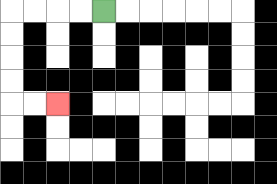{'start': '[4, 0]', 'end': '[2, 4]', 'path_directions': 'L,L,L,L,D,D,D,D,R,R', 'path_coordinates': '[[4, 0], [3, 0], [2, 0], [1, 0], [0, 0], [0, 1], [0, 2], [0, 3], [0, 4], [1, 4], [2, 4]]'}